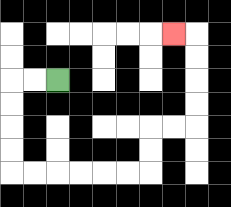{'start': '[2, 3]', 'end': '[7, 1]', 'path_directions': 'L,L,D,D,D,D,R,R,R,R,R,R,U,U,R,R,U,U,U,U,L', 'path_coordinates': '[[2, 3], [1, 3], [0, 3], [0, 4], [0, 5], [0, 6], [0, 7], [1, 7], [2, 7], [3, 7], [4, 7], [5, 7], [6, 7], [6, 6], [6, 5], [7, 5], [8, 5], [8, 4], [8, 3], [8, 2], [8, 1], [7, 1]]'}